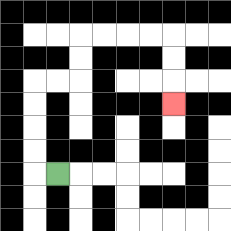{'start': '[2, 7]', 'end': '[7, 4]', 'path_directions': 'L,U,U,U,U,R,R,U,U,R,R,R,R,D,D,D', 'path_coordinates': '[[2, 7], [1, 7], [1, 6], [1, 5], [1, 4], [1, 3], [2, 3], [3, 3], [3, 2], [3, 1], [4, 1], [5, 1], [6, 1], [7, 1], [7, 2], [7, 3], [7, 4]]'}